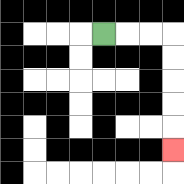{'start': '[4, 1]', 'end': '[7, 6]', 'path_directions': 'R,R,R,D,D,D,D,D', 'path_coordinates': '[[4, 1], [5, 1], [6, 1], [7, 1], [7, 2], [7, 3], [7, 4], [7, 5], [7, 6]]'}